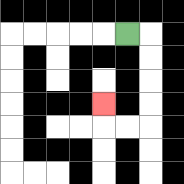{'start': '[5, 1]', 'end': '[4, 4]', 'path_directions': 'R,D,D,D,D,L,L,U', 'path_coordinates': '[[5, 1], [6, 1], [6, 2], [6, 3], [6, 4], [6, 5], [5, 5], [4, 5], [4, 4]]'}